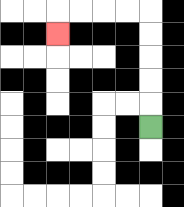{'start': '[6, 5]', 'end': '[2, 1]', 'path_directions': 'U,U,U,U,U,L,L,L,L,D', 'path_coordinates': '[[6, 5], [6, 4], [6, 3], [6, 2], [6, 1], [6, 0], [5, 0], [4, 0], [3, 0], [2, 0], [2, 1]]'}